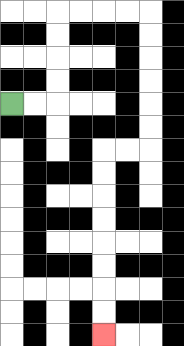{'start': '[0, 4]', 'end': '[4, 14]', 'path_directions': 'R,R,U,U,U,U,R,R,R,R,D,D,D,D,D,D,L,L,D,D,D,D,D,D,D,D', 'path_coordinates': '[[0, 4], [1, 4], [2, 4], [2, 3], [2, 2], [2, 1], [2, 0], [3, 0], [4, 0], [5, 0], [6, 0], [6, 1], [6, 2], [6, 3], [6, 4], [6, 5], [6, 6], [5, 6], [4, 6], [4, 7], [4, 8], [4, 9], [4, 10], [4, 11], [4, 12], [4, 13], [4, 14]]'}